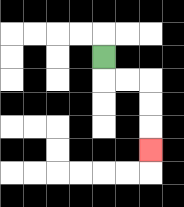{'start': '[4, 2]', 'end': '[6, 6]', 'path_directions': 'D,R,R,D,D,D', 'path_coordinates': '[[4, 2], [4, 3], [5, 3], [6, 3], [6, 4], [6, 5], [6, 6]]'}